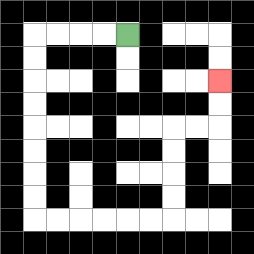{'start': '[5, 1]', 'end': '[9, 3]', 'path_directions': 'L,L,L,L,D,D,D,D,D,D,D,D,R,R,R,R,R,R,U,U,U,U,R,R,U,U', 'path_coordinates': '[[5, 1], [4, 1], [3, 1], [2, 1], [1, 1], [1, 2], [1, 3], [1, 4], [1, 5], [1, 6], [1, 7], [1, 8], [1, 9], [2, 9], [3, 9], [4, 9], [5, 9], [6, 9], [7, 9], [7, 8], [7, 7], [7, 6], [7, 5], [8, 5], [9, 5], [9, 4], [9, 3]]'}